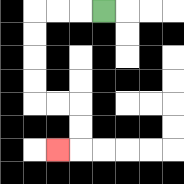{'start': '[4, 0]', 'end': '[2, 6]', 'path_directions': 'L,L,L,D,D,D,D,R,R,D,D,L', 'path_coordinates': '[[4, 0], [3, 0], [2, 0], [1, 0], [1, 1], [1, 2], [1, 3], [1, 4], [2, 4], [3, 4], [3, 5], [3, 6], [2, 6]]'}